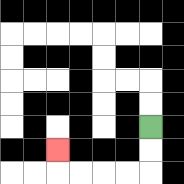{'start': '[6, 5]', 'end': '[2, 6]', 'path_directions': 'D,D,L,L,L,L,U', 'path_coordinates': '[[6, 5], [6, 6], [6, 7], [5, 7], [4, 7], [3, 7], [2, 7], [2, 6]]'}